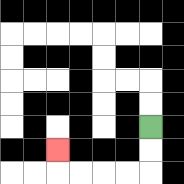{'start': '[6, 5]', 'end': '[2, 6]', 'path_directions': 'D,D,L,L,L,L,U', 'path_coordinates': '[[6, 5], [6, 6], [6, 7], [5, 7], [4, 7], [3, 7], [2, 7], [2, 6]]'}